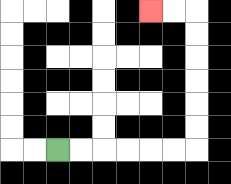{'start': '[2, 6]', 'end': '[6, 0]', 'path_directions': 'R,R,R,R,R,R,U,U,U,U,U,U,L,L', 'path_coordinates': '[[2, 6], [3, 6], [4, 6], [5, 6], [6, 6], [7, 6], [8, 6], [8, 5], [8, 4], [8, 3], [8, 2], [8, 1], [8, 0], [7, 0], [6, 0]]'}